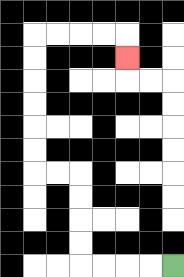{'start': '[7, 11]', 'end': '[5, 2]', 'path_directions': 'L,L,L,L,U,U,U,U,L,L,U,U,U,U,U,U,R,R,R,R,D', 'path_coordinates': '[[7, 11], [6, 11], [5, 11], [4, 11], [3, 11], [3, 10], [3, 9], [3, 8], [3, 7], [2, 7], [1, 7], [1, 6], [1, 5], [1, 4], [1, 3], [1, 2], [1, 1], [2, 1], [3, 1], [4, 1], [5, 1], [5, 2]]'}